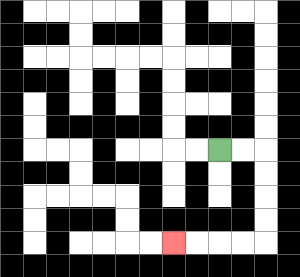{'start': '[9, 6]', 'end': '[7, 10]', 'path_directions': 'R,R,D,D,D,D,L,L,L,L', 'path_coordinates': '[[9, 6], [10, 6], [11, 6], [11, 7], [11, 8], [11, 9], [11, 10], [10, 10], [9, 10], [8, 10], [7, 10]]'}